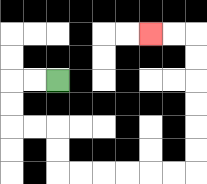{'start': '[2, 3]', 'end': '[6, 1]', 'path_directions': 'L,L,D,D,R,R,D,D,R,R,R,R,R,R,U,U,U,U,U,U,L,L', 'path_coordinates': '[[2, 3], [1, 3], [0, 3], [0, 4], [0, 5], [1, 5], [2, 5], [2, 6], [2, 7], [3, 7], [4, 7], [5, 7], [6, 7], [7, 7], [8, 7], [8, 6], [8, 5], [8, 4], [8, 3], [8, 2], [8, 1], [7, 1], [6, 1]]'}